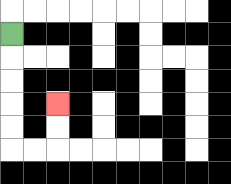{'start': '[0, 1]', 'end': '[2, 4]', 'path_directions': 'D,D,D,D,D,R,R,U,U', 'path_coordinates': '[[0, 1], [0, 2], [0, 3], [0, 4], [0, 5], [0, 6], [1, 6], [2, 6], [2, 5], [2, 4]]'}